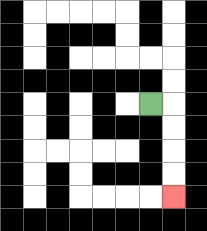{'start': '[6, 4]', 'end': '[7, 8]', 'path_directions': 'R,D,D,D,D', 'path_coordinates': '[[6, 4], [7, 4], [7, 5], [7, 6], [7, 7], [7, 8]]'}